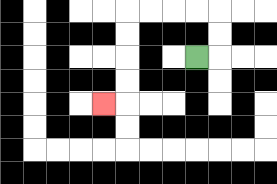{'start': '[8, 2]', 'end': '[4, 4]', 'path_directions': 'R,U,U,L,L,L,L,D,D,D,D,L', 'path_coordinates': '[[8, 2], [9, 2], [9, 1], [9, 0], [8, 0], [7, 0], [6, 0], [5, 0], [5, 1], [5, 2], [5, 3], [5, 4], [4, 4]]'}